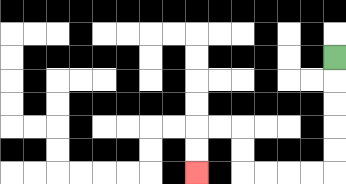{'start': '[14, 2]', 'end': '[8, 7]', 'path_directions': 'D,D,D,D,D,L,L,L,L,U,U,L,L,D,D', 'path_coordinates': '[[14, 2], [14, 3], [14, 4], [14, 5], [14, 6], [14, 7], [13, 7], [12, 7], [11, 7], [10, 7], [10, 6], [10, 5], [9, 5], [8, 5], [8, 6], [8, 7]]'}